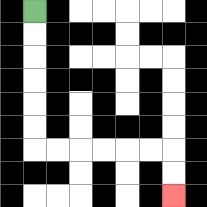{'start': '[1, 0]', 'end': '[7, 8]', 'path_directions': 'D,D,D,D,D,D,R,R,R,R,R,R,D,D', 'path_coordinates': '[[1, 0], [1, 1], [1, 2], [1, 3], [1, 4], [1, 5], [1, 6], [2, 6], [3, 6], [4, 6], [5, 6], [6, 6], [7, 6], [7, 7], [7, 8]]'}